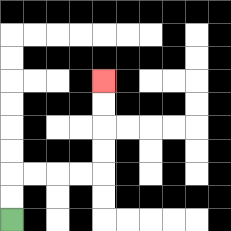{'start': '[0, 9]', 'end': '[4, 3]', 'path_directions': 'U,U,R,R,R,R,U,U,U,U', 'path_coordinates': '[[0, 9], [0, 8], [0, 7], [1, 7], [2, 7], [3, 7], [4, 7], [4, 6], [4, 5], [4, 4], [4, 3]]'}